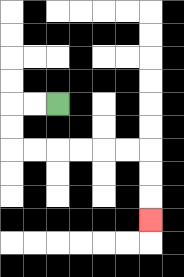{'start': '[2, 4]', 'end': '[6, 9]', 'path_directions': 'L,L,D,D,R,R,R,R,R,R,D,D,D', 'path_coordinates': '[[2, 4], [1, 4], [0, 4], [0, 5], [0, 6], [1, 6], [2, 6], [3, 6], [4, 6], [5, 6], [6, 6], [6, 7], [6, 8], [6, 9]]'}